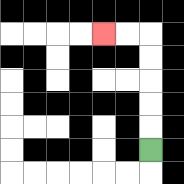{'start': '[6, 6]', 'end': '[4, 1]', 'path_directions': 'U,U,U,U,U,L,L', 'path_coordinates': '[[6, 6], [6, 5], [6, 4], [6, 3], [6, 2], [6, 1], [5, 1], [4, 1]]'}